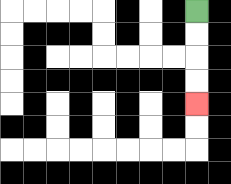{'start': '[8, 0]', 'end': '[8, 4]', 'path_directions': 'D,D,D,D', 'path_coordinates': '[[8, 0], [8, 1], [8, 2], [8, 3], [8, 4]]'}